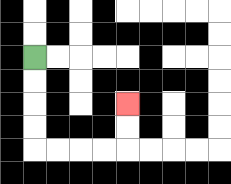{'start': '[1, 2]', 'end': '[5, 4]', 'path_directions': 'D,D,D,D,R,R,R,R,U,U', 'path_coordinates': '[[1, 2], [1, 3], [1, 4], [1, 5], [1, 6], [2, 6], [3, 6], [4, 6], [5, 6], [5, 5], [5, 4]]'}